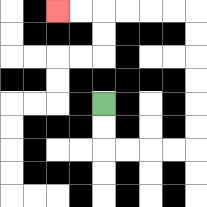{'start': '[4, 4]', 'end': '[2, 0]', 'path_directions': 'D,D,R,R,R,R,U,U,U,U,U,U,L,L,L,L,L,L', 'path_coordinates': '[[4, 4], [4, 5], [4, 6], [5, 6], [6, 6], [7, 6], [8, 6], [8, 5], [8, 4], [8, 3], [8, 2], [8, 1], [8, 0], [7, 0], [6, 0], [5, 0], [4, 0], [3, 0], [2, 0]]'}